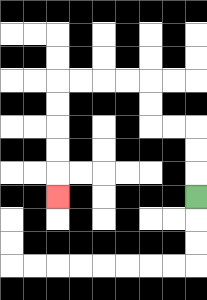{'start': '[8, 8]', 'end': '[2, 8]', 'path_directions': 'U,U,U,L,L,U,U,L,L,L,L,D,D,D,D,D', 'path_coordinates': '[[8, 8], [8, 7], [8, 6], [8, 5], [7, 5], [6, 5], [6, 4], [6, 3], [5, 3], [4, 3], [3, 3], [2, 3], [2, 4], [2, 5], [2, 6], [2, 7], [2, 8]]'}